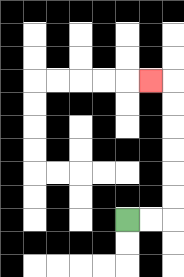{'start': '[5, 9]', 'end': '[6, 3]', 'path_directions': 'R,R,U,U,U,U,U,U,L', 'path_coordinates': '[[5, 9], [6, 9], [7, 9], [7, 8], [7, 7], [7, 6], [7, 5], [7, 4], [7, 3], [6, 3]]'}